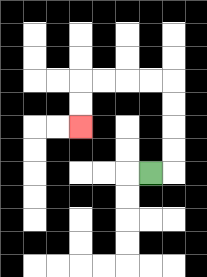{'start': '[6, 7]', 'end': '[3, 5]', 'path_directions': 'R,U,U,U,U,L,L,L,L,D,D', 'path_coordinates': '[[6, 7], [7, 7], [7, 6], [7, 5], [7, 4], [7, 3], [6, 3], [5, 3], [4, 3], [3, 3], [3, 4], [3, 5]]'}